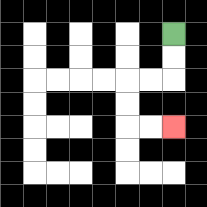{'start': '[7, 1]', 'end': '[7, 5]', 'path_directions': 'D,D,L,L,D,D,R,R', 'path_coordinates': '[[7, 1], [7, 2], [7, 3], [6, 3], [5, 3], [5, 4], [5, 5], [6, 5], [7, 5]]'}